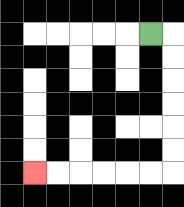{'start': '[6, 1]', 'end': '[1, 7]', 'path_directions': 'R,D,D,D,D,D,D,L,L,L,L,L,L', 'path_coordinates': '[[6, 1], [7, 1], [7, 2], [7, 3], [7, 4], [7, 5], [7, 6], [7, 7], [6, 7], [5, 7], [4, 7], [3, 7], [2, 7], [1, 7]]'}